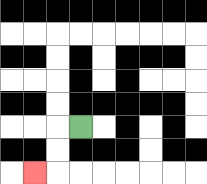{'start': '[3, 5]', 'end': '[1, 7]', 'path_directions': 'L,D,D,L', 'path_coordinates': '[[3, 5], [2, 5], [2, 6], [2, 7], [1, 7]]'}